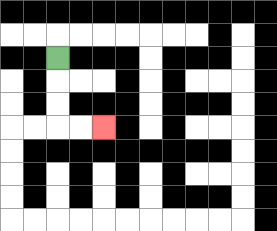{'start': '[2, 2]', 'end': '[4, 5]', 'path_directions': 'D,D,D,R,R', 'path_coordinates': '[[2, 2], [2, 3], [2, 4], [2, 5], [3, 5], [4, 5]]'}